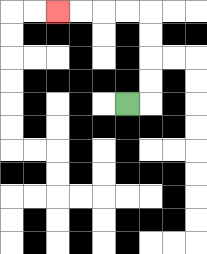{'start': '[5, 4]', 'end': '[2, 0]', 'path_directions': 'R,U,U,U,U,L,L,L,L', 'path_coordinates': '[[5, 4], [6, 4], [6, 3], [6, 2], [6, 1], [6, 0], [5, 0], [4, 0], [3, 0], [2, 0]]'}